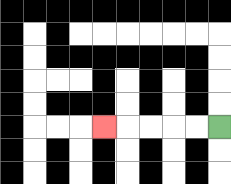{'start': '[9, 5]', 'end': '[4, 5]', 'path_directions': 'L,L,L,L,L', 'path_coordinates': '[[9, 5], [8, 5], [7, 5], [6, 5], [5, 5], [4, 5]]'}